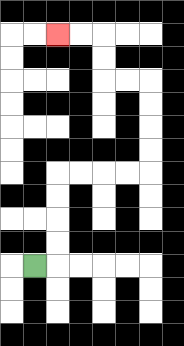{'start': '[1, 11]', 'end': '[2, 1]', 'path_directions': 'R,U,U,U,U,R,R,R,R,U,U,U,U,L,L,U,U,L,L', 'path_coordinates': '[[1, 11], [2, 11], [2, 10], [2, 9], [2, 8], [2, 7], [3, 7], [4, 7], [5, 7], [6, 7], [6, 6], [6, 5], [6, 4], [6, 3], [5, 3], [4, 3], [4, 2], [4, 1], [3, 1], [2, 1]]'}